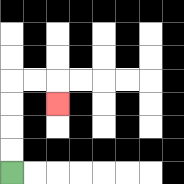{'start': '[0, 7]', 'end': '[2, 4]', 'path_directions': 'U,U,U,U,R,R,D', 'path_coordinates': '[[0, 7], [0, 6], [0, 5], [0, 4], [0, 3], [1, 3], [2, 3], [2, 4]]'}